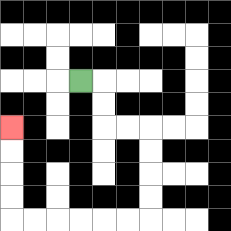{'start': '[3, 3]', 'end': '[0, 5]', 'path_directions': 'R,D,D,R,R,D,D,D,D,L,L,L,L,L,L,U,U,U,U', 'path_coordinates': '[[3, 3], [4, 3], [4, 4], [4, 5], [5, 5], [6, 5], [6, 6], [6, 7], [6, 8], [6, 9], [5, 9], [4, 9], [3, 9], [2, 9], [1, 9], [0, 9], [0, 8], [0, 7], [0, 6], [0, 5]]'}